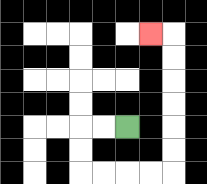{'start': '[5, 5]', 'end': '[6, 1]', 'path_directions': 'L,L,D,D,R,R,R,R,U,U,U,U,U,U,L', 'path_coordinates': '[[5, 5], [4, 5], [3, 5], [3, 6], [3, 7], [4, 7], [5, 7], [6, 7], [7, 7], [7, 6], [7, 5], [7, 4], [7, 3], [7, 2], [7, 1], [6, 1]]'}